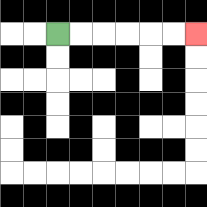{'start': '[2, 1]', 'end': '[8, 1]', 'path_directions': 'R,R,R,R,R,R', 'path_coordinates': '[[2, 1], [3, 1], [4, 1], [5, 1], [6, 1], [7, 1], [8, 1]]'}